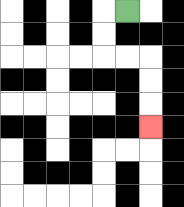{'start': '[5, 0]', 'end': '[6, 5]', 'path_directions': 'L,D,D,R,R,D,D,D', 'path_coordinates': '[[5, 0], [4, 0], [4, 1], [4, 2], [5, 2], [6, 2], [6, 3], [6, 4], [6, 5]]'}